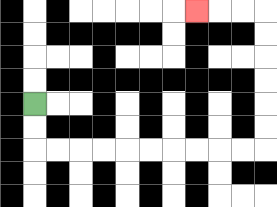{'start': '[1, 4]', 'end': '[8, 0]', 'path_directions': 'D,D,R,R,R,R,R,R,R,R,R,R,U,U,U,U,U,U,L,L,L', 'path_coordinates': '[[1, 4], [1, 5], [1, 6], [2, 6], [3, 6], [4, 6], [5, 6], [6, 6], [7, 6], [8, 6], [9, 6], [10, 6], [11, 6], [11, 5], [11, 4], [11, 3], [11, 2], [11, 1], [11, 0], [10, 0], [9, 0], [8, 0]]'}